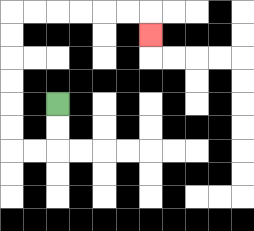{'start': '[2, 4]', 'end': '[6, 1]', 'path_directions': 'D,D,L,L,U,U,U,U,U,U,R,R,R,R,R,R,D', 'path_coordinates': '[[2, 4], [2, 5], [2, 6], [1, 6], [0, 6], [0, 5], [0, 4], [0, 3], [0, 2], [0, 1], [0, 0], [1, 0], [2, 0], [3, 0], [4, 0], [5, 0], [6, 0], [6, 1]]'}